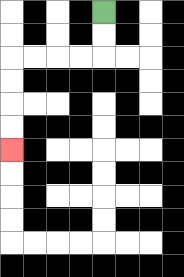{'start': '[4, 0]', 'end': '[0, 6]', 'path_directions': 'D,D,L,L,L,L,D,D,D,D', 'path_coordinates': '[[4, 0], [4, 1], [4, 2], [3, 2], [2, 2], [1, 2], [0, 2], [0, 3], [0, 4], [0, 5], [0, 6]]'}